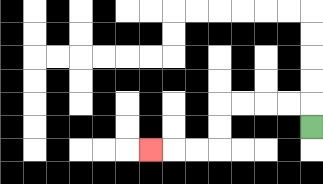{'start': '[13, 5]', 'end': '[6, 6]', 'path_directions': 'U,L,L,L,L,D,D,L,L,L', 'path_coordinates': '[[13, 5], [13, 4], [12, 4], [11, 4], [10, 4], [9, 4], [9, 5], [9, 6], [8, 6], [7, 6], [6, 6]]'}